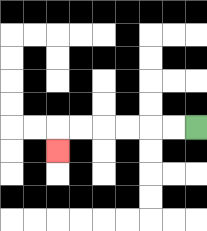{'start': '[8, 5]', 'end': '[2, 6]', 'path_directions': 'L,L,L,L,L,L,D', 'path_coordinates': '[[8, 5], [7, 5], [6, 5], [5, 5], [4, 5], [3, 5], [2, 5], [2, 6]]'}